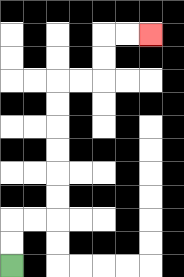{'start': '[0, 11]', 'end': '[6, 1]', 'path_directions': 'U,U,R,R,U,U,U,U,U,U,R,R,U,U,R,R', 'path_coordinates': '[[0, 11], [0, 10], [0, 9], [1, 9], [2, 9], [2, 8], [2, 7], [2, 6], [2, 5], [2, 4], [2, 3], [3, 3], [4, 3], [4, 2], [4, 1], [5, 1], [6, 1]]'}